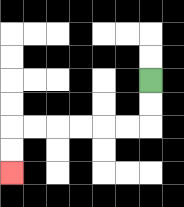{'start': '[6, 3]', 'end': '[0, 7]', 'path_directions': 'D,D,L,L,L,L,L,L,D,D', 'path_coordinates': '[[6, 3], [6, 4], [6, 5], [5, 5], [4, 5], [3, 5], [2, 5], [1, 5], [0, 5], [0, 6], [0, 7]]'}